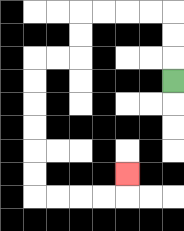{'start': '[7, 3]', 'end': '[5, 7]', 'path_directions': 'U,U,U,L,L,L,L,D,D,L,L,D,D,D,D,D,D,R,R,R,R,U', 'path_coordinates': '[[7, 3], [7, 2], [7, 1], [7, 0], [6, 0], [5, 0], [4, 0], [3, 0], [3, 1], [3, 2], [2, 2], [1, 2], [1, 3], [1, 4], [1, 5], [1, 6], [1, 7], [1, 8], [2, 8], [3, 8], [4, 8], [5, 8], [5, 7]]'}